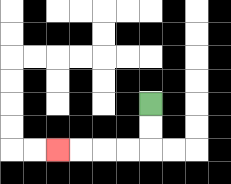{'start': '[6, 4]', 'end': '[2, 6]', 'path_directions': 'D,D,L,L,L,L', 'path_coordinates': '[[6, 4], [6, 5], [6, 6], [5, 6], [4, 6], [3, 6], [2, 6]]'}